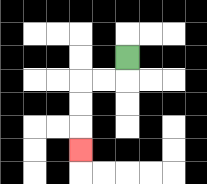{'start': '[5, 2]', 'end': '[3, 6]', 'path_directions': 'D,L,L,D,D,D', 'path_coordinates': '[[5, 2], [5, 3], [4, 3], [3, 3], [3, 4], [3, 5], [3, 6]]'}